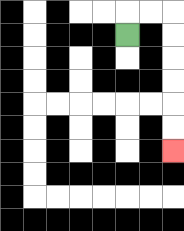{'start': '[5, 1]', 'end': '[7, 6]', 'path_directions': 'U,R,R,D,D,D,D,D,D', 'path_coordinates': '[[5, 1], [5, 0], [6, 0], [7, 0], [7, 1], [7, 2], [7, 3], [7, 4], [7, 5], [7, 6]]'}